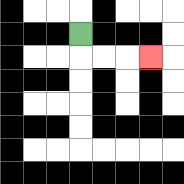{'start': '[3, 1]', 'end': '[6, 2]', 'path_directions': 'D,R,R,R', 'path_coordinates': '[[3, 1], [3, 2], [4, 2], [5, 2], [6, 2]]'}